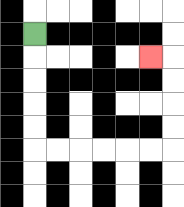{'start': '[1, 1]', 'end': '[6, 2]', 'path_directions': 'D,D,D,D,D,R,R,R,R,R,R,U,U,U,U,L', 'path_coordinates': '[[1, 1], [1, 2], [1, 3], [1, 4], [1, 5], [1, 6], [2, 6], [3, 6], [4, 6], [5, 6], [6, 6], [7, 6], [7, 5], [7, 4], [7, 3], [7, 2], [6, 2]]'}